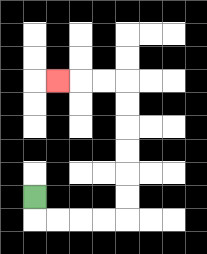{'start': '[1, 8]', 'end': '[2, 3]', 'path_directions': 'D,R,R,R,R,U,U,U,U,U,U,L,L,L', 'path_coordinates': '[[1, 8], [1, 9], [2, 9], [3, 9], [4, 9], [5, 9], [5, 8], [5, 7], [5, 6], [5, 5], [5, 4], [5, 3], [4, 3], [3, 3], [2, 3]]'}